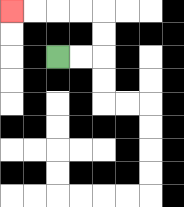{'start': '[2, 2]', 'end': '[0, 0]', 'path_directions': 'R,R,U,U,L,L,L,L', 'path_coordinates': '[[2, 2], [3, 2], [4, 2], [4, 1], [4, 0], [3, 0], [2, 0], [1, 0], [0, 0]]'}